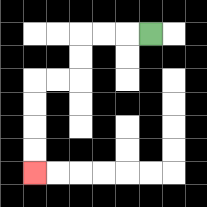{'start': '[6, 1]', 'end': '[1, 7]', 'path_directions': 'L,L,L,D,D,L,L,D,D,D,D', 'path_coordinates': '[[6, 1], [5, 1], [4, 1], [3, 1], [3, 2], [3, 3], [2, 3], [1, 3], [1, 4], [1, 5], [1, 6], [1, 7]]'}